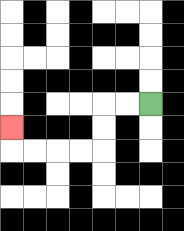{'start': '[6, 4]', 'end': '[0, 5]', 'path_directions': 'L,L,D,D,L,L,L,L,U', 'path_coordinates': '[[6, 4], [5, 4], [4, 4], [4, 5], [4, 6], [3, 6], [2, 6], [1, 6], [0, 6], [0, 5]]'}